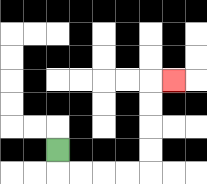{'start': '[2, 6]', 'end': '[7, 3]', 'path_directions': 'D,R,R,R,R,U,U,U,U,R', 'path_coordinates': '[[2, 6], [2, 7], [3, 7], [4, 7], [5, 7], [6, 7], [6, 6], [6, 5], [6, 4], [6, 3], [7, 3]]'}